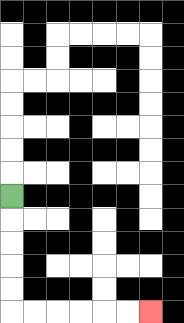{'start': '[0, 8]', 'end': '[6, 13]', 'path_directions': 'D,D,D,D,D,R,R,R,R,R,R', 'path_coordinates': '[[0, 8], [0, 9], [0, 10], [0, 11], [0, 12], [0, 13], [1, 13], [2, 13], [3, 13], [4, 13], [5, 13], [6, 13]]'}